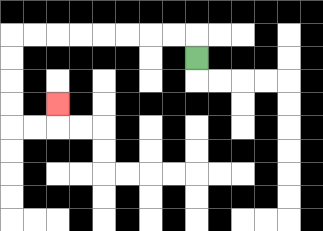{'start': '[8, 2]', 'end': '[2, 4]', 'path_directions': 'U,L,L,L,L,L,L,L,L,D,D,D,D,R,R,U', 'path_coordinates': '[[8, 2], [8, 1], [7, 1], [6, 1], [5, 1], [4, 1], [3, 1], [2, 1], [1, 1], [0, 1], [0, 2], [0, 3], [0, 4], [0, 5], [1, 5], [2, 5], [2, 4]]'}